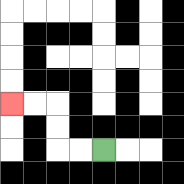{'start': '[4, 6]', 'end': '[0, 4]', 'path_directions': 'L,L,U,U,L,L', 'path_coordinates': '[[4, 6], [3, 6], [2, 6], [2, 5], [2, 4], [1, 4], [0, 4]]'}